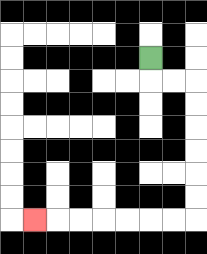{'start': '[6, 2]', 'end': '[1, 9]', 'path_directions': 'D,R,R,D,D,D,D,D,D,L,L,L,L,L,L,L', 'path_coordinates': '[[6, 2], [6, 3], [7, 3], [8, 3], [8, 4], [8, 5], [8, 6], [8, 7], [8, 8], [8, 9], [7, 9], [6, 9], [5, 9], [4, 9], [3, 9], [2, 9], [1, 9]]'}